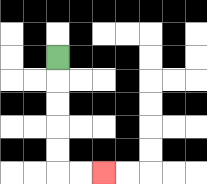{'start': '[2, 2]', 'end': '[4, 7]', 'path_directions': 'D,D,D,D,D,R,R', 'path_coordinates': '[[2, 2], [2, 3], [2, 4], [2, 5], [2, 6], [2, 7], [3, 7], [4, 7]]'}